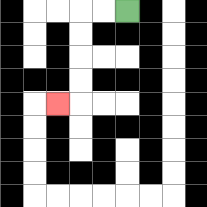{'start': '[5, 0]', 'end': '[2, 4]', 'path_directions': 'L,L,D,D,D,D,L', 'path_coordinates': '[[5, 0], [4, 0], [3, 0], [3, 1], [3, 2], [3, 3], [3, 4], [2, 4]]'}